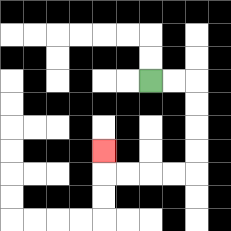{'start': '[6, 3]', 'end': '[4, 6]', 'path_directions': 'R,R,D,D,D,D,L,L,L,L,U', 'path_coordinates': '[[6, 3], [7, 3], [8, 3], [8, 4], [8, 5], [8, 6], [8, 7], [7, 7], [6, 7], [5, 7], [4, 7], [4, 6]]'}